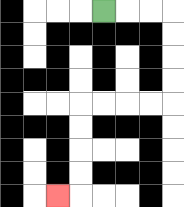{'start': '[4, 0]', 'end': '[2, 8]', 'path_directions': 'R,R,R,D,D,D,D,L,L,L,L,D,D,D,D,L', 'path_coordinates': '[[4, 0], [5, 0], [6, 0], [7, 0], [7, 1], [7, 2], [7, 3], [7, 4], [6, 4], [5, 4], [4, 4], [3, 4], [3, 5], [3, 6], [3, 7], [3, 8], [2, 8]]'}